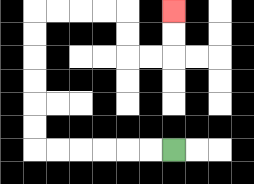{'start': '[7, 6]', 'end': '[7, 0]', 'path_directions': 'L,L,L,L,L,L,U,U,U,U,U,U,R,R,R,R,D,D,R,R,U,U', 'path_coordinates': '[[7, 6], [6, 6], [5, 6], [4, 6], [3, 6], [2, 6], [1, 6], [1, 5], [1, 4], [1, 3], [1, 2], [1, 1], [1, 0], [2, 0], [3, 0], [4, 0], [5, 0], [5, 1], [5, 2], [6, 2], [7, 2], [7, 1], [7, 0]]'}